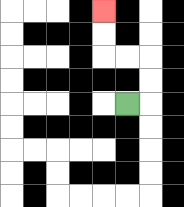{'start': '[5, 4]', 'end': '[4, 0]', 'path_directions': 'R,U,U,L,L,U,U', 'path_coordinates': '[[5, 4], [6, 4], [6, 3], [6, 2], [5, 2], [4, 2], [4, 1], [4, 0]]'}